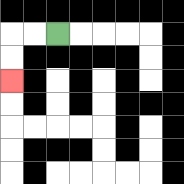{'start': '[2, 1]', 'end': '[0, 3]', 'path_directions': 'L,L,D,D', 'path_coordinates': '[[2, 1], [1, 1], [0, 1], [0, 2], [0, 3]]'}